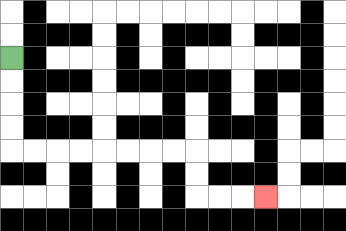{'start': '[0, 2]', 'end': '[11, 8]', 'path_directions': 'D,D,D,D,R,R,R,R,R,R,R,R,D,D,R,R,R', 'path_coordinates': '[[0, 2], [0, 3], [0, 4], [0, 5], [0, 6], [1, 6], [2, 6], [3, 6], [4, 6], [5, 6], [6, 6], [7, 6], [8, 6], [8, 7], [8, 8], [9, 8], [10, 8], [11, 8]]'}